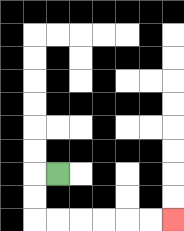{'start': '[2, 7]', 'end': '[7, 9]', 'path_directions': 'L,D,D,R,R,R,R,R,R', 'path_coordinates': '[[2, 7], [1, 7], [1, 8], [1, 9], [2, 9], [3, 9], [4, 9], [5, 9], [6, 9], [7, 9]]'}